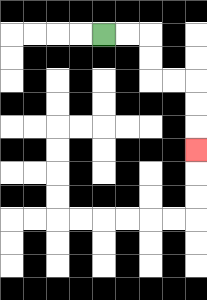{'start': '[4, 1]', 'end': '[8, 6]', 'path_directions': 'R,R,D,D,R,R,D,D,D', 'path_coordinates': '[[4, 1], [5, 1], [6, 1], [6, 2], [6, 3], [7, 3], [8, 3], [8, 4], [8, 5], [8, 6]]'}